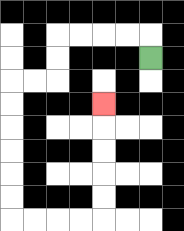{'start': '[6, 2]', 'end': '[4, 4]', 'path_directions': 'U,L,L,L,L,D,D,L,L,D,D,D,D,D,D,R,R,R,R,U,U,U,U,U', 'path_coordinates': '[[6, 2], [6, 1], [5, 1], [4, 1], [3, 1], [2, 1], [2, 2], [2, 3], [1, 3], [0, 3], [0, 4], [0, 5], [0, 6], [0, 7], [0, 8], [0, 9], [1, 9], [2, 9], [3, 9], [4, 9], [4, 8], [4, 7], [4, 6], [4, 5], [4, 4]]'}